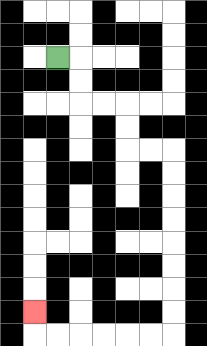{'start': '[2, 2]', 'end': '[1, 13]', 'path_directions': 'R,D,D,R,R,D,D,R,R,D,D,D,D,D,D,D,D,L,L,L,L,L,L,U', 'path_coordinates': '[[2, 2], [3, 2], [3, 3], [3, 4], [4, 4], [5, 4], [5, 5], [5, 6], [6, 6], [7, 6], [7, 7], [7, 8], [7, 9], [7, 10], [7, 11], [7, 12], [7, 13], [7, 14], [6, 14], [5, 14], [4, 14], [3, 14], [2, 14], [1, 14], [1, 13]]'}